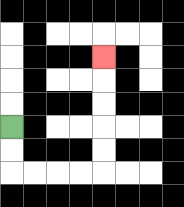{'start': '[0, 5]', 'end': '[4, 2]', 'path_directions': 'D,D,R,R,R,R,U,U,U,U,U', 'path_coordinates': '[[0, 5], [0, 6], [0, 7], [1, 7], [2, 7], [3, 7], [4, 7], [4, 6], [4, 5], [4, 4], [4, 3], [4, 2]]'}